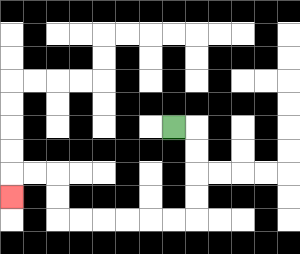{'start': '[7, 5]', 'end': '[0, 8]', 'path_directions': 'R,D,D,D,D,L,L,L,L,L,L,U,U,L,L,D', 'path_coordinates': '[[7, 5], [8, 5], [8, 6], [8, 7], [8, 8], [8, 9], [7, 9], [6, 9], [5, 9], [4, 9], [3, 9], [2, 9], [2, 8], [2, 7], [1, 7], [0, 7], [0, 8]]'}